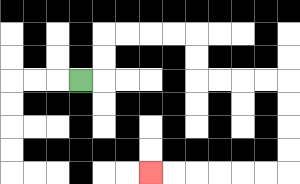{'start': '[3, 3]', 'end': '[6, 7]', 'path_directions': 'R,U,U,R,R,R,R,D,D,R,R,R,R,D,D,D,D,L,L,L,L,L,L', 'path_coordinates': '[[3, 3], [4, 3], [4, 2], [4, 1], [5, 1], [6, 1], [7, 1], [8, 1], [8, 2], [8, 3], [9, 3], [10, 3], [11, 3], [12, 3], [12, 4], [12, 5], [12, 6], [12, 7], [11, 7], [10, 7], [9, 7], [8, 7], [7, 7], [6, 7]]'}